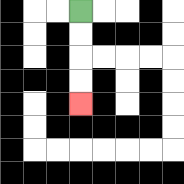{'start': '[3, 0]', 'end': '[3, 4]', 'path_directions': 'D,D,D,D', 'path_coordinates': '[[3, 0], [3, 1], [3, 2], [3, 3], [3, 4]]'}